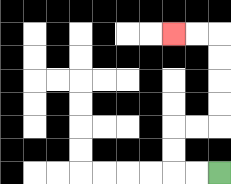{'start': '[9, 7]', 'end': '[7, 1]', 'path_directions': 'L,L,U,U,R,R,U,U,U,U,L,L', 'path_coordinates': '[[9, 7], [8, 7], [7, 7], [7, 6], [7, 5], [8, 5], [9, 5], [9, 4], [9, 3], [9, 2], [9, 1], [8, 1], [7, 1]]'}